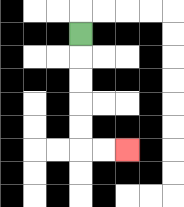{'start': '[3, 1]', 'end': '[5, 6]', 'path_directions': 'D,D,D,D,D,R,R', 'path_coordinates': '[[3, 1], [3, 2], [3, 3], [3, 4], [3, 5], [3, 6], [4, 6], [5, 6]]'}